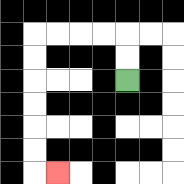{'start': '[5, 3]', 'end': '[2, 7]', 'path_directions': 'U,U,L,L,L,L,D,D,D,D,D,D,R', 'path_coordinates': '[[5, 3], [5, 2], [5, 1], [4, 1], [3, 1], [2, 1], [1, 1], [1, 2], [1, 3], [1, 4], [1, 5], [1, 6], [1, 7], [2, 7]]'}